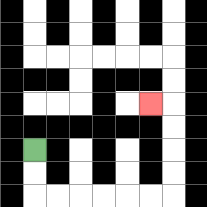{'start': '[1, 6]', 'end': '[6, 4]', 'path_directions': 'D,D,R,R,R,R,R,R,U,U,U,U,L', 'path_coordinates': '[[1, 6], [1, 7], [1, 8], [2, 8], [3, 8], [4, 8], [5, 8], [6, 8], [7, 8], [7, 7], [7, 6], [7, 5], [7, 4], [6, 4]]'}